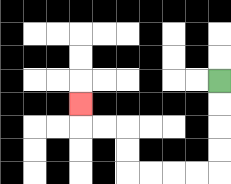{'start': '[9, 3]', 'end': '[3, 4]', 'path_directions': 'D,D,D,D,L,L,L,L,U,U,L,L,U', 'path_coordinates': '[[9, 3], [9, 4], [9, 5], [9, 6], [9, 7], [8, 7], [7, 7], [6, 7], [5, 7], [5, 6], [5, 5], [4, 5], [3, 5], [3, 4]]'}